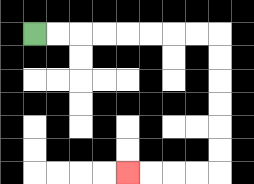{'start': '[1, 1]', 'end': '[5, 7]', 'path_directions': 'R,R,R,R,R,R,R,R,D,D,D,D,D,D,L,L,L,L', 'path_coordinates': '[[1, 1], [2, 1], [3, 1], [4, 1], [5, 1], [6, 1], [7, 1], [8, 1], [9, 1], [9, 2], [9, 3], [9, 4], [9, 5], [9, 6], [9, 7], [8, 7], [7, 7], [6, 7], [5, 7]]'}